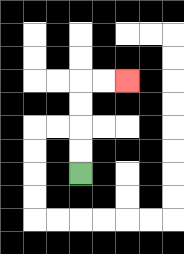{'start': '[3, 7]', 'end': '[5, 3]', 'path_directions': 'U,U,U,U,R,R', 'path_coordinates': '[[3, 7], [3, 6], [3, 5], [3, 4], [3, 3], [4, 3], [5, 3]]'}